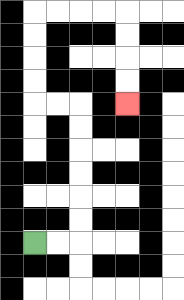{'start': '[1, 10]', 'end': '[5, 4]', 'path_directions': 'R,R,U,U,U,U,U,U,L,L,U,U,U,U,R,R,R,R,D,D,D,D', 'path_coordinates': '[[1, 10], [2, 10], [3, 10], [3, 9], [3, 8], [3, 7], [3, 6], [3, 5], [3, 4], [2, 4], [1, 4], [1, 3], [1, 2], [1, 1], [1, 0], [2, 0], [3, 0], [4, 0], [5, 0], [5, 1], [5, 2], [5, 3], [5, 4]]'}